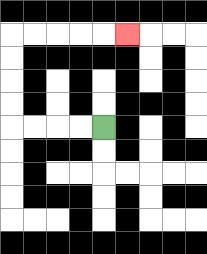{'start': '[4, 5]', 'end': '[5, 1]', 'path_directions': 'L,L,L,L,U,U,U,U,R,R,R,R,R', 'path_coordinates': '[[4, 5], [3, 5], [2, 5], [1, 5], [0, 5], [0, 4], [0, 3], [0, 2], [0, 1], [1, 1], [2, 1], [3, 1], [4, 1], [5, 1]]'}